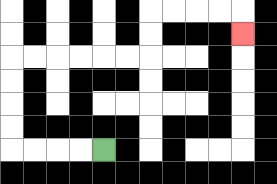{'start': '[4, 6]', 'end': '[10, 1]', 'path_directions': 'L,L,L,L,U,U,U,U,R,R,R,R,R,R,U,U,R,R,R,R,D', 'path_coordinates': '[[4, 6], [3, 6], [2, 6], [1, 6], [0, 6], [0, 5], [0, 4], [0, 3], [0, 2], [1, 2], [2, 2], [3, 2], [4, 2], [5, 2], [6, 2], [6, 1], [6, 0], [7, 0], [8, 0], [9, 0], [10, 0], [10, 1]]'}